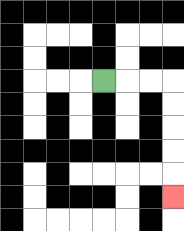{'start': '[4, 3]', 'end': '[7, 8]', 'path_directions': 'R,R,R,D,D,D,D,D', 'path_coordinates': '[[4, 3], [5, 3], [6, 3], [7, 3], [7, 4], [7, 5], [7, 6], [7, 7], [7, 8]]'}